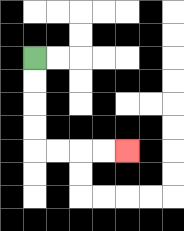{'start': '[1, 2]', 'end': '[5, 6]', 'path_directions': 'D,D,D,D,R,R,R,R', 'path_coordinates': '[[1, 2], [1, 3], [1, 4], [1, 5], [1, 6], [2, 6], [3, 6], [4, 6], [5, 6]]'}